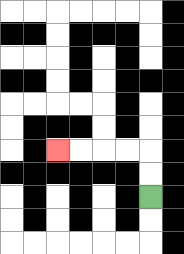{'start': '[6, 8]', 'end': '[2, 6]', 'path_directions': 'U,U,L,L,L,L', 'path_coordinates': '[[6, 8], [6, 7], [6, 6], [5, 6], [4, 6], [3, 6], [2, 6]]'}